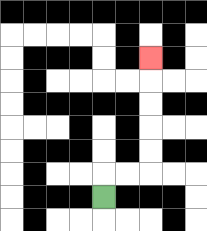{'start': '[4, 8]', 'end': '[6, 2]', 'path_directions': 'U,R,R,U,U,U,U,U', 'path_coordinates': '[[4, 8], [4, 7], [5, 7], [6, 7], [6, 6], [6, 5], [6, 4], [6, 3], [6, 2]]'}